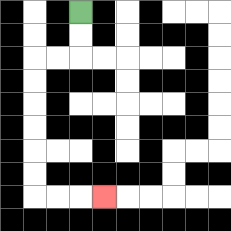{'start': '[3, 0]', 'end': '[4, 8]', 'path_directions': 'D,D,L,L,D,D,D,D,D,D,R,R,R', 'path_coordinates': '[[3, 0], [3, 1], [3, 2], [2, 2], [1, 2], [1, 3], [1, 4], [1, 5], [1, 6], [1, 7], [1, 8], [2, 8], [3, 8], [4, 8]]'}